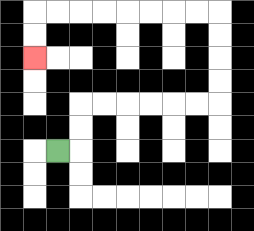{'start': '[2, 6]', 'end': '[1, 2]', 'path_directions': 'R,U,U,R,R,R,R,R,R,U,U,U,U,L,L,L,L,L,L,L,L,D,D', 'path_coordinates': '[[2, 6], [3, 6], [3, 5], [3, 4], [4, 4], [5, 4], [6, 4], [7, 4], [8, 4], [9, 4], [9, 3], [9, 2], [9, 1], [9, 0], [8, 0], [7, 0], [6, 0], [5, 0], [4, 0], [3, 0], [2, 0], [1, 0], [1, 1], [1, 2]]'}